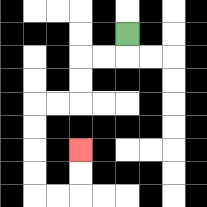{'start': '[5, 1]', 'end': '[3, 6]', 'path_directions': 'D,L,L,D,D,L,L,D,D,D,D,R,R,U,U', 'path_coordinates': '[[5, 1], [5, 2], [4, 2], [3, 2], [3, 3], [3, 4], [2, 4], [1, 4], [1, 5], [1, 6], [1, 7], [1, 8], [2, 8], [3, 8], [3, 7], [3, 6]]'}